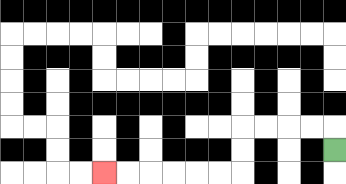{'start': '[14, 6]', 'end': '[4, 7]', 'path_directions': 'U,L,L,L,L,D,D,L,L,L,L,L,L', 'path_coordinates': '[[14, 6], [14, 5], [13, 5], [12, 5], [11, 5], [10, 5], [10, 6], [10, 7], [9, 7], [8, 7], [7, 7], [6, 7], [5, 7], [4, 7]]'}